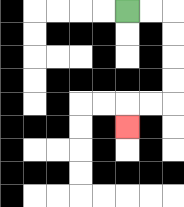{'start': '[5, 0]', 'end': '[5, 5]', 'path_directions': 'R,R,D,D,D,D,L,L,D', 'path_coordinates': '[[5, 0], [6, 0], [7, 0], [7, 1], [7, 2], [7, 3], [7, 4], [6, 4], [5, 4], [5, 5]]'}